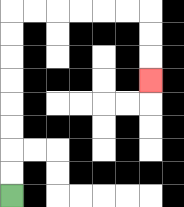{'start': '[0, 8]', 'end': '[6, 3]', 'path_directions': 'U,U,U,U,U,U,U,U,R,R,R,R,R,R,D,D,D', 'path_coordinates': '[[0, 8], [0, 7], [0, 6], [0, 5], [0, 4], [0, 3], [0, 2], [0, 1], [0, 0], [1, 0], [2, 0], [3, 0], [4, 0], [5, 0], [6, 0], [6, 1], [6, 2], [6, 3]]'}